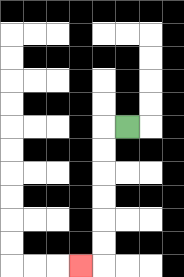{'start': '[5, 5]', 'end': '[3, 11]', 'path_directions': 'L,D,D,D,D,D,D,L', 'path_coordinates': '[[5, 5], [4, 5], [4, 6], [4, 7], [4, 8], [4, 9], [4, 10], [4, 11], [3, 11]]'}